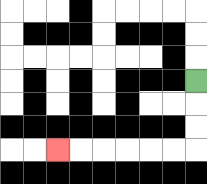{'start': '[8, 3]', 'end': '[2, 6]', 'path_directions': 'D,D,D,L,L,L,L,L,L', 'path_coordinates': '[[8, 3], [8, 4], [8, 5], [8, 6], [7, 6], [6, 6], [5, 6], [4, 6], [3, 6], [2, 6]]'}